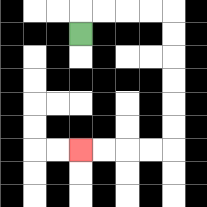{'start': '[3, 1]', 'end': '[3, 6]', 'path_directions': 'U,R,R,R,R,D,D,D,D,D,D,L,L,L,L', 'path_coordinates': '[[3, 1], [3, 0], [4, 0], [5, 0], [6, 0], [7, 0], [7, 1], [7, 2], [7, 3], [7, 4], [7, 5], [7, 6], [6, 6], [5, 6], [4, 6], [3, 6]]'}